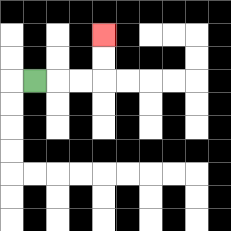{'start': '[1, 3]', 'end': '[4, 1]', 'path_directions': 'R,R,R,U,U', 'path_coordinates': '[[1, 3], [2, 3], [3, 3], [4, 3], [4, 2], [4, 1]]'}